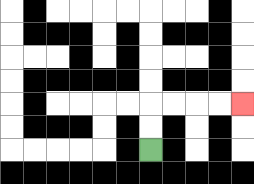{'start': '[6, 6]', 'end': '[10, 4]', 'path_directions': 'U,U,R,R,R,R', 'path_coordinates': '[[6, 6], [6, 5], [6, 4], [7, 4], [8, 4], [9, 4], [10, 4]]'}